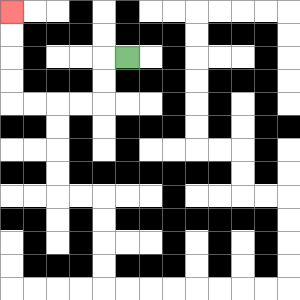{'start': '[5, 2]', 'end': '[0, 0]', 'path_directions': 'L,D,D,L,L,L,L,U,U,U,U', 'path_coordinates': '[[5, 2], [4, 2], [4, 3], [4, 4], [3, 4], [2, 4], [1, 4], [0, 4], [0, 3], [0, 2], [0, 1], [0, 0]]'}